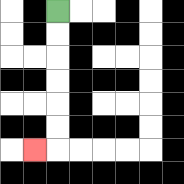{'start': '[2, 0]', 'end': '[1, 6]', 'path_directions': 'D,D,D,D,D,D,L', 'path_coordinates': '[[2, 0], [2, 1], [2, 2], [2, 3], [2, 4], [2, 5], [2, 6], [1, 6]]'}